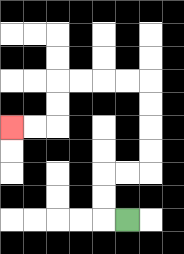{'start': '[5, 9]', 'end': '[0, 5]', 'path_directions': 'L,U,U,R,R,U,U,U,U,L,L,L,L,D,D,L,L', 'path_coordinates': '[[5, 9], [4, 9], [4, 8], [4, 7], [5, 7], [6, 7], [6, 6], [6, 5], [6, 4], [6, 3], [5, 3], [4, 3], [3, 3], [2, 3], [2, 4], [2, 5], [1, 5], [0, 5]]'}